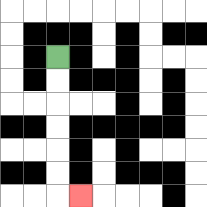{'start': '[2, 2]', 'end': '[3, 8]', 'path_directions': 'D,D,D,D,D,D,R', 'path_coordinates': '[[2, 2], [2, 3], [2, 4], [2, 5], [2, 6], [2, 7], [2, 8], [3, 8]]'}